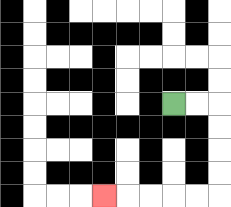{'start': '[7, 4]', 'end': '[4, 8]', 'path_directions': 'R,R,D,D,D,D,L,L,L,L,L', 'path_coordinates': '[[7, 4], [8, 4], [9, 4], [9, 5], [9, 6], [9, 7], [9, 8], [8, 8], [7, 8], [6, 8], [5, 8], [4, 8]]'}